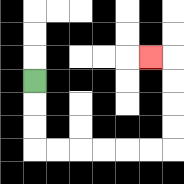{'start': '[1, 3]', 'end': '[6, 2]', 'path_directions': 'D,D,D,R,R,R,R,R,R,U,U,U,U,L', 'path_coordinates': '[[1, 3], [1, 4], [1, 5], [1, 6], [2, 6], [3, 6], [4, 6], [5, 6], [6, 6], [7, 6], [7, 5], [7, 4], [7, 3], [7, 2], [6, 2]]'}